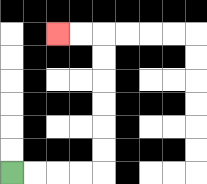{'start': '[0, 7]', 'end': '[2, 1]', 'path_directions': 'R,R,R,R,U,U,U,U,U,U,L,L', 'path_coordinates': '[[0, 7], [1, 7], [2, 7], [3, 7], [4, 7], [4, 6], [4, 5], [4, 4], [4, 3], [4, 2], [4, 1], [3, 1], [2, 1]]'}